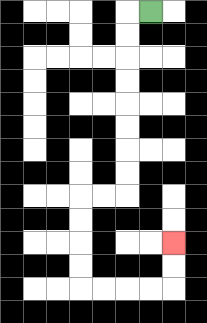{'start': '[6, 0]', 'end': '[7, 10]', 'path_directions': 'L,D,D,D,D,D,D,D,D,L,L,D,D,D,D,R,R,R,R,U,U', 'path_coordinates': '[[6, 0], [5, 0], [5, 1], [5, 2], [5, 3], [5, 4], [5, 5], [5, 6], [5, 7], [5, 8], [4, 8], [3, 8], [3, 9], [3, 10], [3, 11], [3, 12], [4, 12], [5, 12], [6, 12], [7, 12], [7, 11], [7, 10]]'}